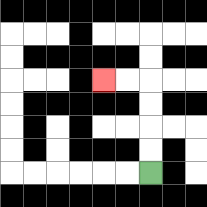{'start': '[6, 7]', 'end': '[4, 3]', 'path_directions': 'U,U,U,U,L,L', 'path_coordinates': '[[6, 7], [6, 6], [6, 5], [6, 4], [6, 3], [5, 3], [4, 3]]'}